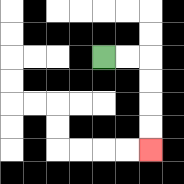{'start': '[4, 2]', 'end': '[6, 6]', 'path_directions': 'R,R,D,D,D,D', 'path_coordinates': '[[4, 2], [5, 2], [6, 2], [6, 3], [6, 4], [6, 5], [6, 6]]'}